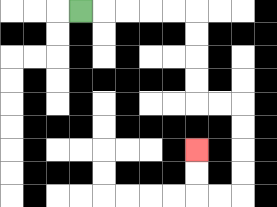{'start': '[3, 0]', 'end': '[8, 6]', 'path_directions': 'R,R,R,R,R,D,D,D,D,R,R,D,D,D,D,L,L,U,U', 'path_coordinates': '[[3, 0], [4, 0], [5, 0], [6, 0], [7, 0], [8, 0], [8, 1], [8, 2], [8, 3], [8, 4], [9, 4], [10, 4], [10, 5], [10, 6], [10, 7], [10, 8], [9, 8], [8, 8], [8, 7], [8, 6]]'}